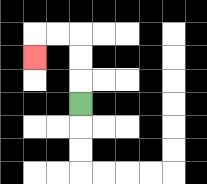{'start': '[3, 4]', 'end': '[1, 2]', 'path_directions': 'U,U,U,L,L,D', 'path_coordinates': '[[3, 4], [3, 3], [3, 2], [3, 1], [2, 1], [1, 1], [1, 2]]'}